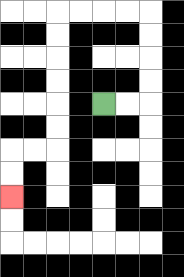{'start': '[4, 4]', 'end': '[0, 8]', 'path_directions': 'R,R,U,U,U,U,L,L,L,L,D,D,D,D,D,D,L,L,D,D', 'path_coordinates': '[[4, 4], [5, 4], [6, 4], [6, 3], [6, 2], [6, 1], [6, 0], [5, 0], [4, 0], [3, 0], [2, 0], [2, 1], [2, 2], [2, 3], [2, 4], [2, 5], [2, 6], [1, 6], [0, 6], [0, 7], [0, 8]]'}